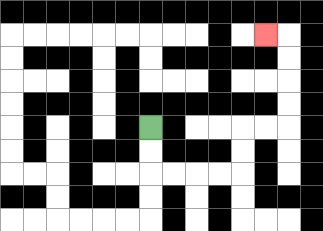{'start': '[6, 5]', 'end': '[11, 1]', 'path_directions': 'D,D,R,R,R,R,U,U,R,R,U,U,U,U,L', 'path_coordinates': '[[6, 5], [6, 6], [6, 7], [7, 7], [8, 7], [9, 7], [10, 7], [10, 6], [10, 5], [11, 5], [12, 5], [12, 4], [12, 3], [12, 2], [12, 1], [11, 1]]'}